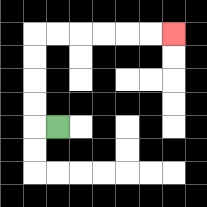{'start': '[2, 5]', 'end': '[7, 1]', 'path_directions': 'L,U,U,U,U,R,R,R,R,R,R', 'path_coordinates': '[[2, 5], [1, 5], [1, 4], [1, 3], [1, 2], [1, 1], [2, 1], [3, 1], [4, 1], [5, 1], [6, 1], [7, 1]]'}